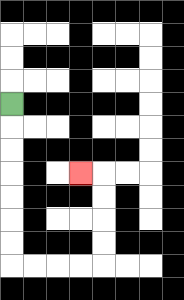{'start': '[0, 4]', 'end': '[3, 7]', 'path_directions': 'D,D,D,D,D,D,D,R,R,R,R,U,U,U,U,L', 'path_coordinates': '[[0, 4], [0, 5], [0, 6], [0, 7], [0, 8], [0, 9], [0, 10], [0, 11], [1, 11], [2, 11], [3, 11], [4, 11], [4, 10], [4, 9], [4, 8], [4, 7], [3, 7]]'}